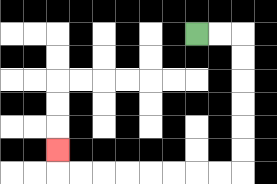{'start': '[8, 1]', 'end': '[2, 6]', 'path_directions': 'R,R,D,D,D,D,D,D,L,L,L,L,L,L,L,L,U', 'path_coordinates': '[[8, 1], [9, 1], [10, 1], [10, 2], [10, 3], [10, 4], [10, 5], [10, 6], [10, 7], [9, 7], [8, 7], [7, 7], [6, 7], [5, 7], [4, 7], [3, 7], [2, 7], [2, 6]]'}